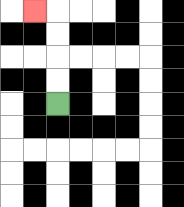{'start': '[2, 4]', 'end': '[1, 0]', 'path_directions': 'U,U,U,U,L', 'path_coordinates': '[[2, 4], [2, 3], [2, 2], [2, 1], [2, 0], [1, 0]]'}